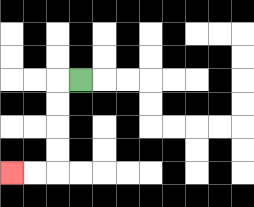{'start': '[3, 3]', 'end': '[0, 7]', 'path_directions': 'L,D,D,D,D,L,L', 'path_coordinates': '[[3, 3], [2, 3], [2, 4], [2, 5], [2, 6], [2, 7], [1, 7], [0, 7]]'}